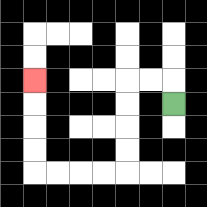{'start': '[7, 4]', 'end': '[1, 3]', 'path_directions': 'U,L,L,D,D,D,D,L,L,L,L,U,U,U,U', 'path_coordinates': '[[7, 4], [7, 3], [6, 3], [5, 3], [5, 4], [5, 5], [5, 6], [5, 7], [4, 7], [3, 7], [2, 7], [1, 7], [1, 6], [1, 5], [1, 4], [1, 3]]'}